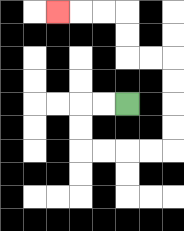{'start': '[5, 4]', 'end': '[2, 0]', 'path_directions': 'L,L,D,D,R,R,R,R,U,U,U,U,L,L,U,U,L,L,L', 'path_coordinates': '[[5, 4], [4, 4], [3, 4], [3, 5], [3, 6], [4, 6], [5, 6], [6, 6], [7, 6], [7, 5], [7, 4], [7, 3], [7, 2], [6, 2], [5, 2], [5, 1], [5, 0], [4, 0], [3, 0], [2, 0]]'}